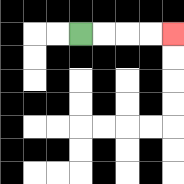{'start': '[3, 1]', 'end': '[7, 1]', 'path_directions': 'R,R,R,R', 'path_coordinates': '[[3, 1], [4, 1], [5, 1], [6, 1], [7, 1]]'}